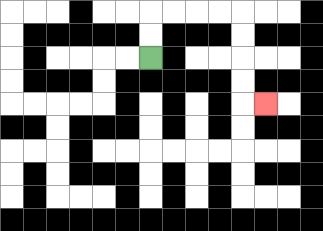{'start': '[6, 2]', 'end': '[11, 4]', 'path_directions': 'U,U,R,R,R,R,D,D,D,D,R', 'path_coordinates': '[[6, 2], [6, 1], [6, 0], [7, 0], [8, 0], [9, 0], [10, 0], [10, 1], [10, 2], [10, 3], [10, 4], [11, 4]]'}